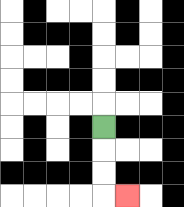{'start': '[4, 5]', 'end': '[5, 8]', 'path_directions': 'D,D,D,R', 'path_coordinates': '[[4, 5], [4, 6], [4, 7], [4, 8], [5, 8]]'}